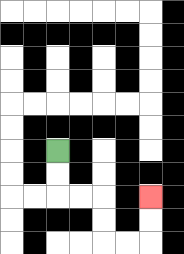{'start': '[2, 6]', 'end': '[6, 8]', 'path_directions': 'D,D,R,R,D,D,R,R,U,U', 'path_coordinates': '[[2, 6], [2, 7], [2, 8], [3, 8], [4, 8], [4, 9], [4, 10], [5, 10], [6, 10], [6, 9], [6, 8]]'}